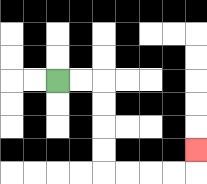{'start': '[2, 3]', 'end': '[8, 6]', 'path_directions': 'R,R,D,D,D,D,R,R,R,R,U', 'path_coordinates': '[[2, 3], [3, 3], [4, 3], [4, 4], [4, 5], [4, 6], [4, 7], [5, 7], [6, 7], [7, 7], [8, 7], [8, 6]]'}